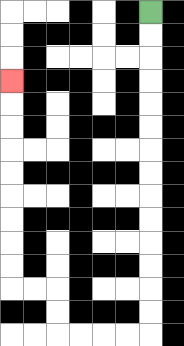{'start': '[6, 0]', 'end': '[0, 3]', 'path_directions': 'D,D,D,D,D,D,D,D,D,D,D,D,D,D,L,L,L,L,U,U,L,L,U,U,U,U,U,U,U,U,U', 'path_coordinates': '[[6, 0], [6, 1], [6, 2], [6, 3], [6, 4], [6, 5], [6, 6], [6, 7], [6, 8], [6, 9], [6, 10], [6, 11], [6, 12], [6, 13], [6, 14], [5, 14], [4, 14], [3, 14], [2, 14], [2, 13], [2, 12], [1, 12], [0, 12], [0, 11], [0, 10], [0, 9], [0, 8], [0, 7], [0, 6], [0, 5], [0, 4], [0, 3]]'}